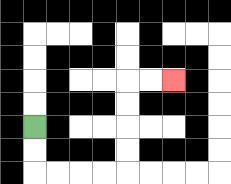{'start': '[1, 5]', 'end': '[7, 3]', 'path_directions': 'D,D,R,R,R,R,U,U,U,U,R,R', 'path_coordinates': '[[1, 5], [1, 6], [1, 7], [2, 7], [3, 7], [4, 7], [5, 7], [5, 6], [5, 5], [5, 4], [5, 3], [6, 3], [7, 3]]'}